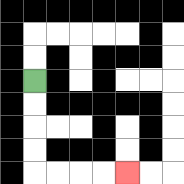{'start': '[1, 3]', 'end': '[5, 7]', 'path_directions': 'D,D,D,D,R,R,R,R', 'path_coordinates': '[[1, 3], [1, 4], [1, 5], [1, 6], [1, 7], [2, 7], [3, 7], [4, 7], [5, 7]]'}